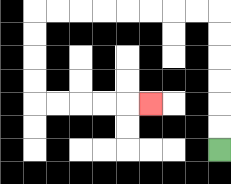{'start': '[9, 6]', 'end': '[6, 4]', 'path_directions': 'U,U,U,U,U,U,L,L,L,L,L,L,L,L,D,D,D,D,R,R,R,R,R', 'path_coordinates': '[[9, 6], [9, 5], [9, 4], [9, 3], [9, 2], [9, 1], [9, 0], [8, 0], [7, 0], [6, 0], [5, 0], [4, 0], [3, 0], [2, 0], [1, 0], [1, 1], [1, 2], [1, 3], [1, 4], [2, 4], [3, 4], [4, 4], [5, 4], [6, 4]]'}